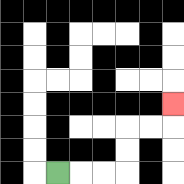{'start': '[2, 7]', 'end': '[7, 4]', 'path_directions': 'R,R,R,U,U,R,R,U', 'path_coordinates': '[[2, 7], [3, 7], [4, 7], [5, 7], [5, 6], [5, 5], [6, 5], [7, 5], [7, 4]]'}